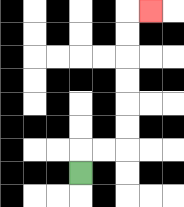{'start': '[3, 7]', 'end': '[6, 0]', 'path_directions': 'U,R,R,U,U,U,U,U,U,R', 'path_coordinates': '[[3, 7], [3, 6], [4, 6], [5, 6], [5, 5], [5, 4], [5, 3], [5, 2], [5, 1], [5, 0], [6, 0]]'}